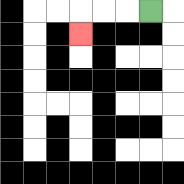{'start': '[6, 0]', 'end': '[3, 1]', 'path_directions': 'L,L,L,D', 'path_coordinates': '[[6, 0], [5, 0], [4, 0], [3, 0], [3, 1]]'}